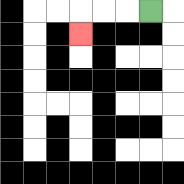{'start': '[6, 0]', 'end': '[3, 1]', 'path_directions': 'L,L,L,D', 'path_coordinates': '[[6, 0], [5, 0], [4, 0], [3, 0], [3, 1]]'}